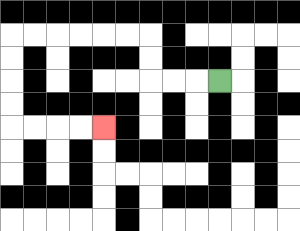{'start': '[9, 3]', 'end': '[4, 5]', 'path_directions': 'L,L,L,U,U,L,L,L,L,L,L,D,D,D,D,R,R,R,R', 'path_coordinates': '[[9, 3], [8, 3], [7, 3], [6, 3], [6, 2], [6, 1], [5, 1], [4, 1], [3, 1], [2, 1], [1, 1], [0, 1], [0, 2], [0, 3], [0, 4], [0, 5], [1, 5], [2, 5], [3, 5], [4, 5]]'}